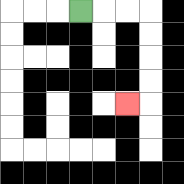{'start': '[3, 0]', 'end': '[5, 4]', 'path_directions': 'R,R,R,D,D,D,D,L', 'path_coordinates': '[[3, 0], [4, 0], [5, 0], [6, 0], [6, 1], [6, 2], [6, 3], [6, 4], [5, 4]]'}